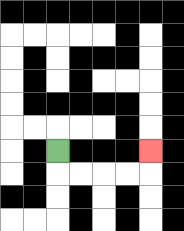{'start': '[2, 6]', 'end': '[6, 6]', 'path_directions': 'D,R,R,R,R,U', 'path_coordinates': '[[2, 6], [2, 7], [3, 7], [4, 7], [5, 7], [6, 7], [6, 6]]'}